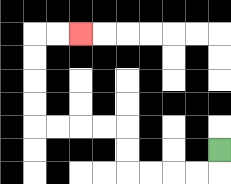{'start': '[9, 6]', 'end': '[3, 1]', 'path_directions': 'D,L,L,L,L,U,U,L,L,L,L,U,U,U,U,R,R', 'path_coordinates': '[[9, 6], [9, 7], [8, 7], [7, 7], [6, 7], [5, 7], [5, 6], [5, 5], [4, 5], [3, 5], [2, 5], [1, 5], [1, 4], [1, 3], [1, 2], [1, 1], [2, 1], [3, 1]]'}